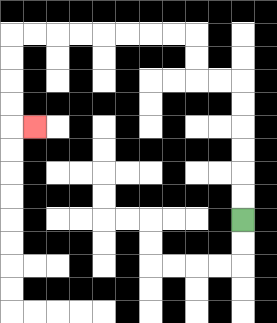{'start': '[10, 9]', 'end': '[1, 5]', 'path_directions': 'U,U,U,U,U,U,L,L,U,U,L,L,L,L,L,L,L,L,D,D,D,D,R', 'path_coordinates': '[[10, 9], [10, 8], [10, 7], [10, 6], [10, 5], [10, 4], [10, 3], [9, 3], [8, 3], [8, 2], [8, 1], [7, 1], [6, 1], [5, 1], [4, 1], [3, 1], [2, 1], [1, 1], [0, 1], [0, 2], [0, 3], [0, 4], [0, 5], [1, 5]]'}